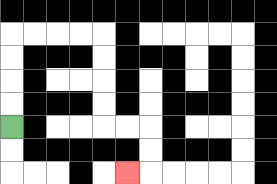{'start': '[0, 5]', 'end': '[5, 7]', 'path_directions': 'U,U,U,U,R,R,R,R,D,D,D,D,R,R,D,D,L', 'path_coordinates': '[[0, 5], [0, 4], [0, 3], [0, 2], [0, 1], [1, 1], [2, 1], [3, 1], [4, 1], [4, 2], [4, 3], [4, 4], [4, 5], [5, 5], [6, 5], [6, 6], [6, 7], [5, 7]]'}